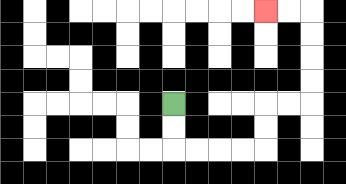{'start': '[7, 4]', 'end': '[11, 0]', 'path_directions': 'D,D,R,R,R,R,U,U,R,R,U,U,U,U,L,L', 'path_coordinates': '[[7, 4], [7, 5], [7, 6], [8, 6], [9, 6], [10, 6], [11, 6], [11, 5], [11, 4], [12, 4], [13, 4], [13, 3], [13, 2], [13, 1], [13, 0], [12, 0], [11, 0]]'}